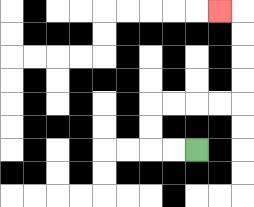{'start': '[8, 6]', 'end': '[9, 0]', 'path_directions': 'L,L,U,U,R,R,R,R,U,U,U,U,L', 'path_coordinates': '[[8, 6], [7, 6], [6, 6], [6, 5], [6, 4], [7, 4], [8, 4], [9, 4], [10, 4], [10, 3], [10, 2], [10, 1], [10, 0], [9, 0]]'}